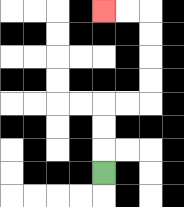{'start': '[4, 7]', 'end': '[4, 0]', 'path_directions': 'U,U,U,R,R,U,U,U,U,L,L', 'path_coordinates': '[[4, 7], [4, 6], [4, 5], [4, 4], [5, 4], [6, 4], [6, 3], [6, 2], [6, 1], [6, 0], [5, 0], [4, 0]]'}